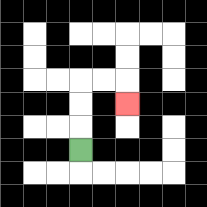{'start': '[3, 6]', 'end': '[5, 4]', 'path_directions': 'U,U,U,R,R,D', 'path_coordinates': '[[3, 6], [3, 5], [3, 4], [3, 3], [4, 3], [5, 3], [5, 4]]'}